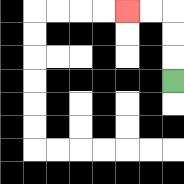{'start': '[7, 3]', 'end': '[5, 0]', 'path_directions': 'U,U,U,L,L', 'path_coordinates': '[[7, 3], [7, 2], [7, 1], [7, 0], [6, 0], [5, 0]]'}